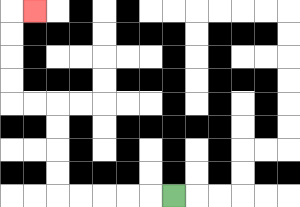{'start': '[7, 8]', 'end': '[1, 0]', 'path_directions': 'L,L,L,L,L,U,U,U,U,L,L,U,U,U,U,R', 'path_coordinates': '[[7, 8], [6, 8], [5, 8], [4, 8], [3, 8], [2, 8], [2, 7], [2, 6], [2, 5], [2, 4], [1, 4], [0, 4], [0, 3], [0, 2], [0, 1], [0, 0], [1, 0]]'}